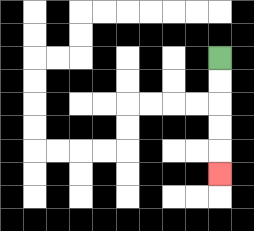{'start': '[9, 2]', 'end': '[9, 7]', 'path_directions': 'D,D,D,D,D', 'path_coordinates': '[[9, 2], [9, 3], [9, 4], [9, 5], [9, 6], [9, 7]]'}